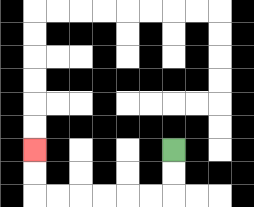{'start': '[7, 6]', 'end': '[1, 6]', 'path_directions': 'D,D,L,L,L,L,L,L,U,U', 'path_coordinates': '[[7, 6], [7, 7], [7, 8], [6, 8], [5, 8], [4, 8], [3, 8], [2, 8], [1, 8], [1, 7], [1, 6]]'}